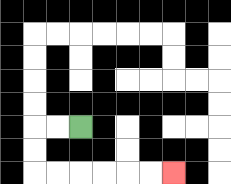{'start': '[3, 5]', 'end': '[7, 7]', 'path_directions': 'L,L,D,D,R,R,R,R,R,R', 'path_coordinates': '[[3, 5], [2, 5], [1, 5], [1, 6], [1, 7], [2, 7], [3, 7], [4, 7], [5, 7], [6, 7], [7, 7]]'}